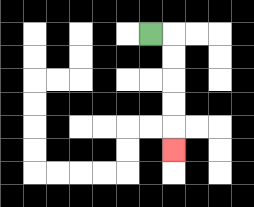{'start': '[6, 1]', 'end': '[7, 6]', 'path_directions': 'R,D,D,D,D,D', 'path_coordinates': '[[6, 1], [7, 1], [7, 2], [7, 3], [7, 4], [7, 5], [7, 6]]'}